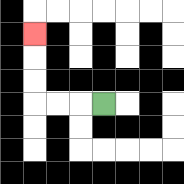{'start': '[4, 4]', 'end': '[1, 1]', 'path_directions': 'L,L,L,U,U,U', 'path_coordinates': '[[4, 4], [3, 4], [2, 4], [1, 4], [1, 3], [1, 2], [1, 1]]'}